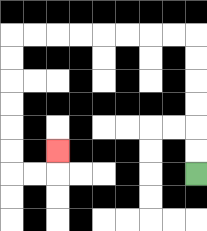{'start': '[8, 7]', 'end': '[2, 6]', 'path_directions': 'U,U,U,U,U,U,L,L,L,L,L,L,L,L,D,D,D,D,D,D,R,R,U', 'path_coordinates': '[[8, 7], [8, 6], [8, 5], [8, 4], [8, 3], [8, 2], [8, 1], [7, 1], [6, 1], [5, 1], [4, 1], [3, 1], [2, 1], [1, 1], [0, 1], [0, 2], [0, 3], [0, 4], [0, 5], [0, 6], [0, 7], [1, 7], [2, 7], [2, 6]]'}